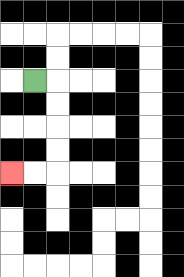{'start': '[1, 3]', 'end': '[0, 7]', 'path_directions': 'R,D,D,D,D,L,L', 'path_coordinates': '[[1, 3], [2, 3], [2, 4], [2, 5], [2, 6], [2, 7], [1, 7], [0, 7]]'}